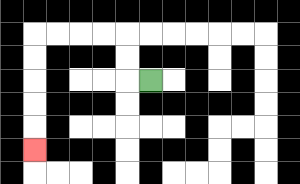{'start': '[6, 3]', 'end': '[1, 6]', 'path_directions': 'L,U,U,L,L,L,L,D,D,D,D,D', 'path_coordinates': '[[6, 3], [5, 3], [5, 2], [5, 1], [4, 1], [3, 1], [2, 1], [1, 1], [1, 2], [1, 3], [1, 4], [1, 5], [1, 6]]'}